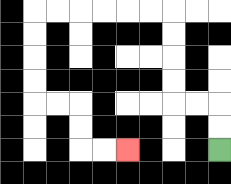{'start': '[9, 6]', 'end': '[5, 6]', 'path_directions': 'U,U,L,L,U,U,U,U,L,L,L,L,L,L,D,D,D,D,R,R,D,D,R,R', 'path_coordinates': '[[9, 6], [9, 5], [9, 4], [8, 4], [7, 4], [7, 3], [7, 2], [7, 1], [7, 0], [6, 0], [5, 0], [4, 0], [3, 0], [2, 0], [1, 0], [1, 1], [1, 2], [1, 3], [1, 4], [2, 4], [3, 4], [3, 5], [3, 6], [4, 6], [5, 6]]'}